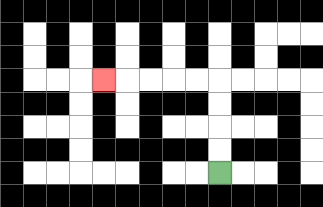{'start': '[9, 7]', 'end': '[4, 3]', 'path_directions': 'U,U,U,U,L,L,L,L,L', 'path_coordinates': '[[9, 7], [9, 6], [9, 5], [9, 4], [9, 3], [8, 3], [7, 3], [6, 3], [5, 3], [4, 3]]'}